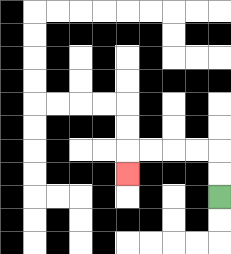{'start': '[9, 8]', 'end': '[5, 7]', 'path_directions': 'U,U,L,L,L,L,D', 'path_coordinates': '[[9, 8], [9, 7], [9, 6], [8, 6], [7, 6], [6, 6], [5, 6], [5, 7]]'}